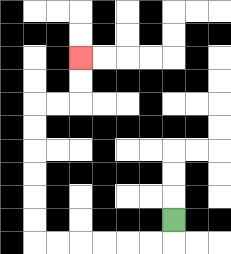{'start': '[7, 9]', 'end': '[3, 2]', 'path_directions': 'D,L,L,L,L,L,L,U,U,U,U,U,U,R,R,U,U', 'path_coordinates': '[[7, 9], [7, 10], [6, 10], [5, 10], [4, 10], [3, 10], [2, 10], [1, 10], [1, 9], [1, 8], [1, 7], [1, 6], [1, 5], [1, 4], [2, 4], [3, 4], [3, 3], [3, 2]]'}